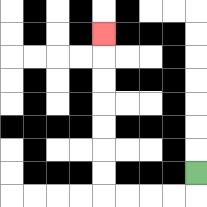{'start': '[8, 7]', 'end': '[4, 1]', 'path_directions': 'D,L,L,L,L,U,U,U,U,U,U,U', 'path_coordinates': '[[8, 7], [8, 8], [7, 8], [6, 8], [5, 8], [4, 8], [4, 7], [4, 6], [4, 5], [4, 4], [4, 3], [4, 2], [4, 1]]'}